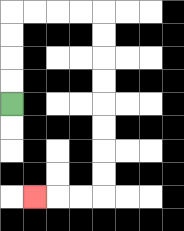{'start': '[0, 4]', 'end': '[1, 8]', 'path_directions': 'U,U,U,U,R,R,R,R,D,D,D,D,D,D,D,D,L,L,L', 'path_coordinates': '[[0, 4], [0, 3], [0, 2], [0, 1], [0, 0], [1, 0], [2, 0], [3, 0], [4, 0], [4, 1], [4, 2], [4, 3], [4, 4], [4, 5], [4, 6], [4, 7], [4, 8], [3, 8], [2, 8], [1, 8]]'}